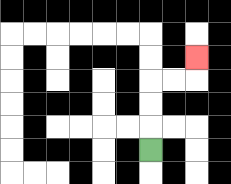{'start': '[6, 6]', 'end': '[8, 2]', 'path_directions': 'U,U,U,R,R,U', 'path_coordinates': '[[6, 6], [6, 5], [6, 4], [6, 3], [7, 3], [8, 3], [8, 2]]'}